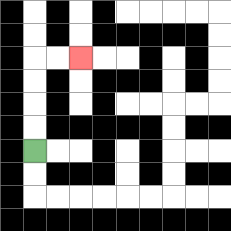{'start': '[1, 6]', 'end': '[3, 2]', 'path_directions': 'U,U,U,U,R,R', 'path_coordinates': '[[1, 6], [1, 5], [1, 4], [1, 3], [1, 2], [2, 2], [3, 2]]'}